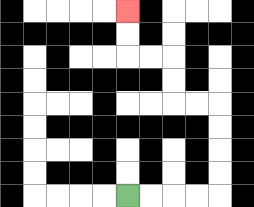{'start': '[5, 8]', 'end': '[5, 0]', 'path_directions': 'R,R,R,R,U,U,U,U,L,L,U,U,L,L,U,U', 'path_coordinates': '[[5, 8], [6, 8], [7, 8], [8, 8], [9, 8], [9, 7], [9, 6], [9, 5], [9, 4], [8, 4], [7, 4], [7, 3], [7, 2], [6, 2], [5, 2], [5, 1], [5, 0]]'}